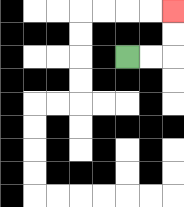{'start': '[5, 2]', 'end': '[7, 0]', 'path_directions': 'R,R,U,U', 'path_coordinates': '[[5, 2], [6, 2], [7, 2], [7, 1], [7, 0]]'}